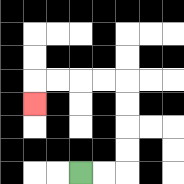{'start': '[3, 7]', 'end': '[1, 4]', 'path_directions': 'R,R,U,U,U,U,L,L,L,L,D', 'path_coordinates': '[[3, 7], [4, 7], [5, 7], [5, 6], [5, 5], [5, 4], [5, 3], [4, 3], [3, 3], [2, 3], [1, 3], [1, 4]]'}